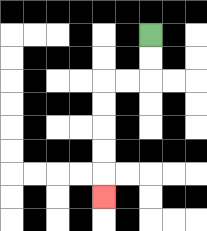{'start': '[6, 1]', 'end': '[4, 8]', 'path_directions': 'D,D,L,L,D,D,D,D,D', 'path_coordinates': '[[6, 1], [6, 2], [6, 3], [5, 3], [4, 3], [4, 4], [4, 5], [4, 6], [4, 7], [4, 8]]'}